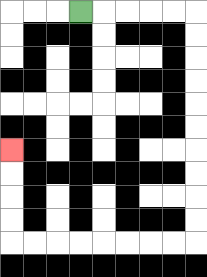{'start': '[3, 0]', 'end': '[0, 6]', 'path_directions': 'R,R,R,R,R,D,D,D,D,D,D,D,D,D,D,L,L,L,L,L,L,L,L,U,U,U,U', 'path_coordinates': '[[3, 0], [4, 0], [5, 0], [6, 0], [7, 0], [8, 0], [8, 1], [8, 2], [8, 3], [8, 4], [8, 5], [8, 6], [8, 7], [8, 8], [8, 9], [8, 10], [7, 10], [6, 10], [5, 10], [4, 10], [3, 10], [2, 10], [1, 10], [0, 10], [0, 9], [0, 8], [0, 7], [0, 6]]'}